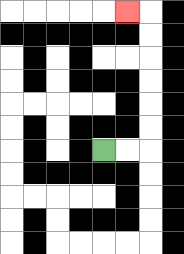{'start': '[4, 6]', 'end': '[5, 0]', 'path_directions': 'R,R,U,U,U,U,U,U,L', 'path_coordinates': '[[4, 6], [5, 6], [6, 6], [6, 5], [6, 4], [6, 3], [6, 2], [6, 1], [6, 0], [5, 0]]'}